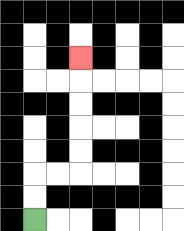{'start': '[1, 9]', 'end': '[3, 2]', 'path_directions': 'U,U,R,R,U,U,U,U,U', 'path_coordinates': '[[1, 9], [1, 8], [1, 7], [2, 7], [3, 7], [3, 6], [3, 5], [3, 4], [3, 3], [3, 2]]'}